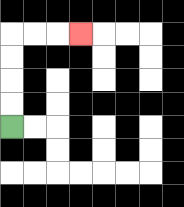{'start': '[0, 5]', 'end': '[3, 1]', 'path_directions': 'U,U,U,U,R,R,R', 'path_coordinates': '[[0, 5], [0, 4], [0, 3], [0, 2], [0, 1], [1, 1], [2, 1], [3, 1]]'}